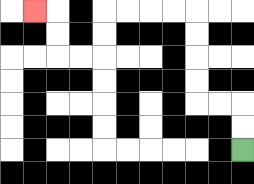{'start': '[10, 6]', 'end': '[1, 0]', 'path_directions': 'U,U,L,L,U,U,U,U,L,L,L,L,D,D,L,L,U,U,L', 'path_coordinates': '[[10, 6], [10, 5], [10, 4], [9, 4], [8, 4], [8, 3], [8, 2], [8, 1], [8, 0], [7, 0], [6, 0], [5, 0], [4, 0], [4, 1], [4, 2], [3, 2], [2, 2], [2, 1], [2, 0], [1, 0]]'}